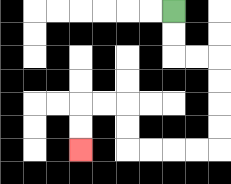{'start': '[7, 0]', 'end': '[3, 6]', 'path_directions': 'D,D,R,R,D,D,D,D,L,L,L,L,U,U,L,L,D,D', 'path_coordinates': '[[7, 0], [7, 1], [7, 2], [8, 2], [9, 2], [9, 3], [9, 4], [9, 5], [9, 6], [8, 6], [7, 6], [6, 6], [5, 6], [5, 5], [5, 4], [4, 4], [3, 4], [3, 5], [3, 6]]'}